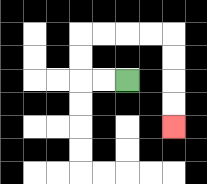{'start': '[5, 3]', 'end': '[7, 5]', 'path_directions': 'L,L,U,U,R,R,R,R,D,D,D,D', 'path_coordinates': '[[5, 3], [4, 3], [3, 3], [3, 2], [3, 1], [4, 1], [5, 1], [6, 1], [7, 1], [7, 2], [7, 3], [7, 4], [7, 5]]'}